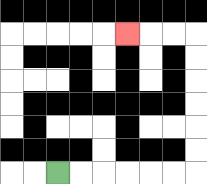{'start': '[2, 7]', 'end': '[5, 1]', 'path_directions': 'R,R,R,R,R,R,U,U,U,U,U,U,L,L,L', 'path_coordinates': '[[2, 7], [3, 7], [4, 7], [5, 7], [6, 7], [7, 7], [8, 7], [8, 6], [8, 5], [8, 4], [8, 3], [8, 2], [8, 1], [7, 1], [6, 1], [5, 1]]'}